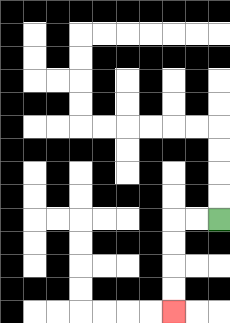{'start': '[9, 9]', 'end': '[7, 13]', 'path_directions': 'L,L,D,D,D,D', 'path_coordinates': '[[9, 9], [8, 9], [7, 9], [7, 10], [7, 11], [7, 12], [7, 13]]'}